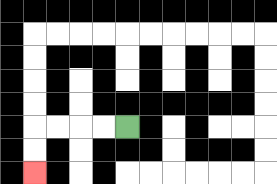{'start': '[5, 5]', 'end': '[1, 7]', 'path_directions': 'L,L,L,L,D,D', 'path_coordinates': '[[5, 5], [4, 5], [3, 5], [2, 5], [1, 5], [1, 6], [1, 7]]'}